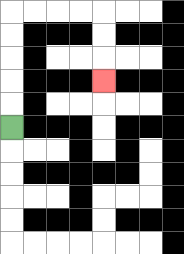{'start': '[0, 5]', 'end': '[4, 3]', 'path_directions': 'U,U,U,U,U,R,R,R,R,D,D,D', 'path_coordinates': '[[0, 5], [0, 4], [0, 3], [0, 2], [0, 1], [0, 0], [1, 0], [2, 0], [3, 0], [4, 0], [4, 1], [4, 2], [4, 3]]'}